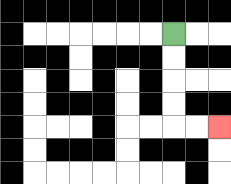{'start': '[7, 1]', 'end': '[9, 5]', 'path_directions': 'D,D,D,D,R,R', 'path_coordinates': '[[7, 1], [7, 2], [7, 3], [7, 4], [7, 5], [8, 5], [9, 5]]'}